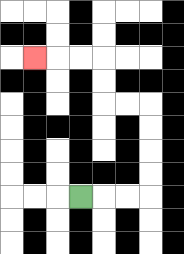{'start': '[3, 8]', 'end': '[1, 2]', 'path_directions': 'R,R,R,U,U,U,U,L,L,U,U,L,L,L', 'path_coordinates': '[[3, 8], [4, 8], [5, 8], [6, 8], [6, 7], [6, 6], [6, 5], [6, 4], [5, 4], [4, 4], [4, 3], [4, 2], [3, 2], [2, 2], [1, 2]]'}